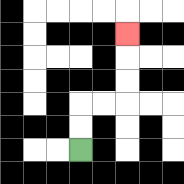{'start': '[3, 6]', 'end': '[5, 1]', 'path_directions': 'U,U,R,R,U,U,U', 'path_coordinates': '[[3, 6], [3, 5], [3, 4], [4, 4], [5, 4], [5, 3], [5, 2], [5, 1]]'}